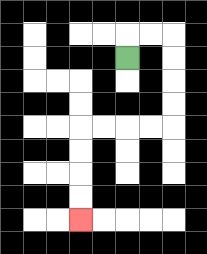{'start': '[5, 2]', 'end': '[3, 9]', 'path_directions': 'U,R,R,D,D,D,D,L,L,L,L,D,D,D,D', 'path_coordinates': '[[5, 2], [5, 1], [6, 1], [7, 1], [7, 2], [7, 3], [7, 4], [7, 5], [6, 5], [5, 5], [4, 5], [3, 5], [3, 6], [3, 7], [3, 8], [3, 9]]'}